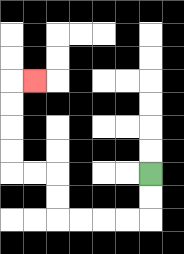{'start': '[6, 7]', 'end': '[1, 3]', 'path_directions': 'D,D,L,L,L,L,U,U,L,L,U,U,U,U,R', 'path_coordinates': '[[6, 7], [6, 8], [6, 9], [5, 9], [4, 9], [3, 9], [2, 9], [2, 8], [2, 7], [1, 7], [0, 7], [0, 6], [0, 5], [0, 4], [0, 3], [1, 3]]'}